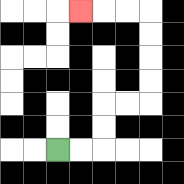{'start': '[2, 6]', 'end': '[3, 0]', 'path_directions': 'R,R,U,U,R,R,U,U,U,U,L,L,L', 'path_coordinates': '[[2, 6], [3, 6], [4, 6], [4, 5], [4, 4], [5, 4], [6, 4], [6, 3], [6, 2], [6, 1], [6, 0], [5, 0], [4, 0], [3, 0]]'}